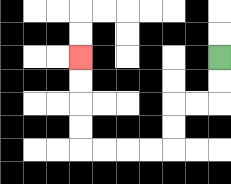{'start': '[9, 2]', 'end': '[3, 2]', 'path_directions': 'D,D,L,L,D,D,L,L,L,L,U,U,U,U', 'path_coordinates': '[[9, 2], [9, 3], [9, 4], [8, 4], [7, 4], [7, 5], [7, 6], [6, 6], [5, 6], [4, 6], [3, 6], [3, 5], [3, 4], [3, 3], [3, 2]]'}